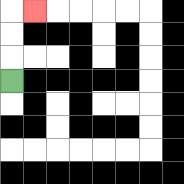{'start': '[0, 3]', 'end': '[1, 0]', 'path_directions': 'U,U,U,R', 'path_coordinates': '[[0, 3], [0, 2], [0, 1], [0, 0], [1, 0]]'}